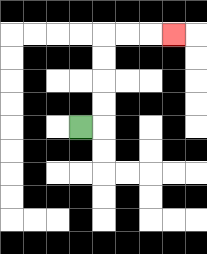{'start': '[3, 5]', 'end': '[7, 1]', 'path_directions': 'R,U,U,U,U,R,R,R', 'path_coordinates': '[[3, 5], [4, 5], [4, 4], [4, 3], [4, 2], [4, 1], [5, 1], [6, 1], [7, 1]]'}